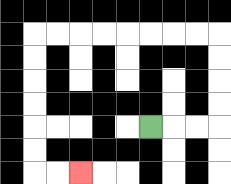{'start': '[6, 5]', 'end': '[3, 7]', 'path_directions': 'R,R,R,U,U,U,U,L,L,L,L,L,L,L,L,D,D,D,D,D,D,R,R', 'path_coordinates': '[[6, 5], [7, 5], [8, 5], [9, 5], [9, 4], [9, 3], [9, 2], [9, 1], [8, 1], [7, 1], [6, 1], [5, 1], [4, 1], [3, 1], [2, 1], [1, 1], [1, 2], [1, 3], [1, 4], [1, 5], [1, 6], [1, 7], [2, 7], [3, 7]]'}